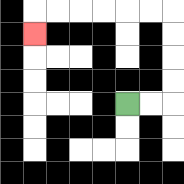{'start': '[5, 4]', 'end': '[1, 1]', 'path_directions': 'R,R,U,U,U,U,L,L,L,L,L,L,D', 'path_coordinates': '[[5, 4], [6, 4], [7, 4], [7, 3], [7, 2], [7, 1], [7, 0], [6, 0], [5, 0], [4, 0], [3, 0], [2, 0], [1, 0], [1, 1]]'}